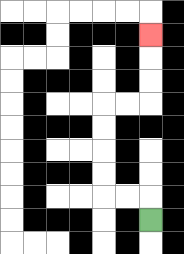{'start': '[6, 9]', 'end': '[6, 1]', 'path_directions': 'U,L,L,U,U,U,U,R,R,U,U,U', 'path_coordinates': '[[6, 9], [6, 8], [5, 8], [4, 8], [4, 7], [4, 6], [4, 5], [4, 4], [5, 4], [6, 4], [6, 3], [6, 2], [6, 1]]'}